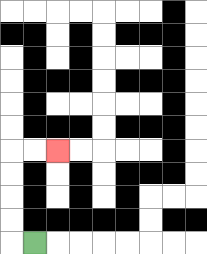{'start': '[1, 10]', 'end': '[2, 6]', 'path_directions': 'L,U,U,U,U,R,R', 'path_coordinates': '[[1, 10], [0, 10], [0, 9], [0, 8], [0, 7], [0, 6], [1, 6], [2, 6]]'}